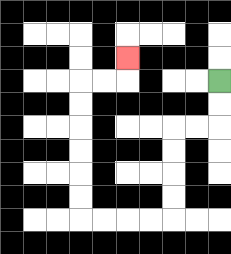{'start': '[9, 3]', 'end': '[5, 2]', 'path_directions': 'D,D,L,L,D,D,D,D,L,L,L,L,U,U,U,U,U,U,R,R,U', 'path_coordinates': '[[9, 3], [9, 4], [9, 5], [8, 5], [7, 5], [7, 6], [7, 7], [7, 8], [7, 9], [6, 9], [5, 9], [4, 9], [3, 9], [3, 8], [3, 7], [3, 6], [3, 5], [3, 4], [3, 3], [4, 3], [5, 3], [5, 2]]'}